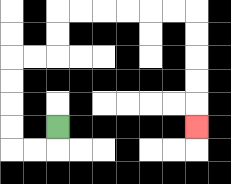{'start': '[2, 5]', 'end': '[8, 5]', 'path_directions': 'D,L,L,U,U,U,U,R,R,U,U,R,R,R,R,R,R,D,D,D,D,D', 'path_coordinates': '[[2, 5], [2, 6], [1, 6], [0, 6], [0, 5], [0, 4], [0, 3], [0, 2], [1, 2], [2, 2], [2, 1], [2, 0], [3, 0], [4, 0], [5, 0], [6, 0], [7, 0], [8, 0], [8, 1], [8, 2], [8, 3], [8, 4], [8, 5]]'}